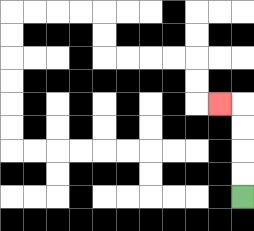{'start': '[10, 8]', 'end': '[9, 4]', 'path_directions': 'U,U,U,U,L', 'path_coordinates': '[[10, 8], [10, 7], [10, 6], [10, 5], [10, 4], [9, 4]]'}